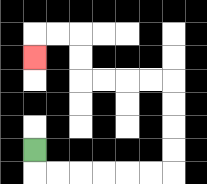{'start': '[1, 6]', 'end': '[1, 2]', 'path_directions': 'D,R,R,R,R,R,R,U,U,U,U,L,L,L,L,U,U,L,L,D', 'path_coordinates': '[[1, 6], [1, 7], [2, 7], [3, 7], [4, 7], [5, 7], [6, 7], [7, 7], [7, 6], [7, 5], [7, 4], [7, 3], [6, 3], [5, 3], [4, 3], [3, 3], [3, 2], [3, 1], [2, 1], [1, 1], [1, 2]]'}